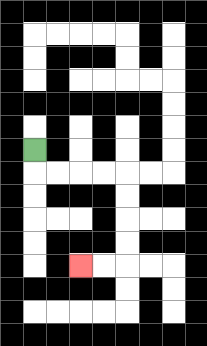{'start': '[1, 6]', 'end': '[3, 11]', 'path_directions': 'D,R,R,R,R,D,D,D,D,L,L', 'path_coordinates': '[[1, 6], [1, 7], [2, 7], [3, 7], [4, 7], [5, 7], [5, 8], [5, 9], [5, 10], [5, 11], [4, 11], [3, 11]]'}